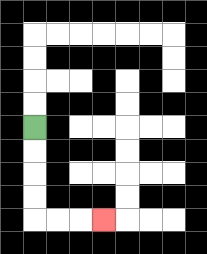{'start': '[1, 5]', 'end': '[4, 9]', 'path_directions': 'D,D,D,D,R,R,R', 'path_coordinates': '[[1, 5], [1, 6], [1, 7], [1, 8], [1, 9], [2, 9], [3, 9], [4, 9]]'}